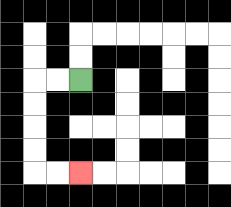{'start': '[3, 3]', 'end': '[3, 7]', 'path_directions': 'L,L,D,D,D,D,R,R', 'path_coordinates': '[[3, 3], [2, 3], [1, 3], [1, 4], [1, 5], [1, 6], [1, 7], [2, 7], [3, 7]]'}